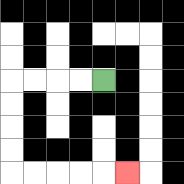{'start': '[4, 3]', 'end': '[5, 7]', 'path_directions': 'L,L,L,L,D,D,D,D,R,R,R,R,R', 'path_coordinates': '[[4, 3], [3, 3], [2, 3], [1, 3], [0, 3], [0, 4], [0, 5], [0, 6], [0, 7], [1, 7], [2, 7], [3, 7], [4, 7], [5, 7]]'}